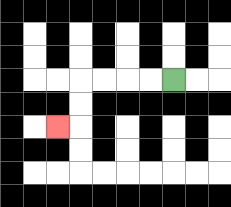{'start': '[7, 3]', 'end': '[2, 5]', 'path_directions': 'L,L,L,L,D,D,L', 'path_coordinates': '[[7, 3], [6, 3], [5, 3], [4, 3], [3, 3], [3, 4], [3, 5], [2, 5]]'}